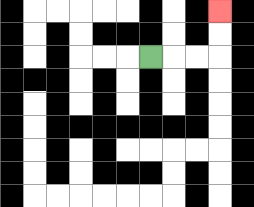{'start': '[6, 2]', 'end': '[9, 0]', 'path_directions': 'R,R,R,U,U', 'path_coordinates': '[[6, 2], [7, 2], [8, 2], [9, 2], [9, 1], [9, 0]]'}